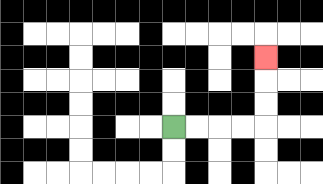{'start': '[7, 5]', 'end': '[11, 2]', 'path_directions': 'R,R,R,R,U,U,U', 'path_coordinates': '[[7, 5], [8, 5], [9, 5], [10, 5], [11, 5], [11, 4], [11, 3], [11, 2]]'}